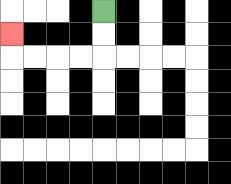{'start': '[4, 0]', 'end': '[0, 1]', 'path_directions': 'D,D,L,L,L,L,U', 'path_coordinates': '[[4, 0], [4, 1], [4, 2], [3, 2], [2, 2], [1, 2], [0, 2], [0, 1]]'}